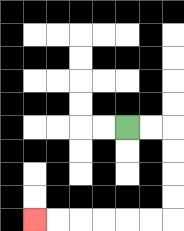{'start': '[5, 5]', 'end': '[1, 9]', 'path_directions': 'R,R,D,D,D,D,L,L,L,L,L,L', 'path_coordinates': '[[5, 5], [6, 5], [7, 5], [7, 6], [7, 7], [7, 8], [7, 9], [6, 9], [5, 9], [4, 9], [3, 9], [2, 9], [1, 9]]'}